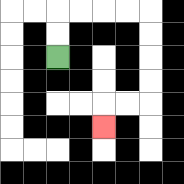{'start': '[2, 2]', 'end': '[4, 5]', 'path_directions': 'U,U,R,R,R,R,D,D,D,D,L,L,D', 'path_coordinates': '[[2, 2], [2, 1], [2, 0], [3, 0], [4, 0], [5, 0], [6, 0], [6, 1], [6, 2], [6, 3], [6, 4], [5, 4], [4, 4], [4, 5]]'}